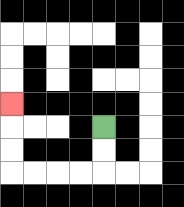{'start': '[4, 5]', 'end': '[0, 4]', 'path_directions': 'D,D,L,L,L,L,U,U,U', 'path_coordinates': '[[4, 5], [4, 6], [4, 7], [3, 7], [2, 7], [1, 7], [0, 7], [0, 6], [0, 5], [0, 4]]'}